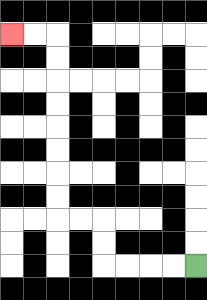{'start': '[8, 11]', 'end': '[0, 1]', 'path_directions': 'L,L,L,L,U,U,L,L,U,U,U,U,U,U,U,U,L,L', 'path_coordinates': '[[8, 11], [7, 11], [6, 11], [5, 11], [4, 11], [4, 10], [4, 9], [3, 9], [2, 9], [2, 8], [2, 7], [2, 6], [2, 5], [2, 4], [2, 3], [2, 2], [2, 1], [1, 1], [0, 1]]'}